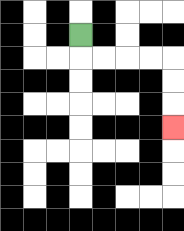{'start': '[3, 1]', 'end': '[7, 5]', 'path_directions': 'D,R,R,R,R,D,D,D', 'path_coordinates': '[[3, 1], [3, 2], [4, 2], [5, 2], [6, 2], [7, 2], [7, 3], [7, 4], [7, 5]]'}